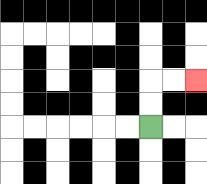{'start': '[6, 5]', 'end': '[8, 3]', 'path_directions': 'U,U,R,R', 'path_coordinates': '[[6, 5], [6, 4], [6, 3], [7, 3], [8, 3]]'}